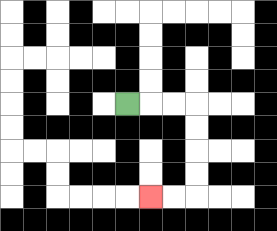{'start': '[5, 4]', 'end': '[6, 8]', 'path_directions': 'R,R,R,D,D,D,D,L,L', 'path_coordinates': '[[5, 4], [6, 4], [7, 4], [8, 4], [8, 5], [8, 6], [8, 7], [8, 8], [7, 8], [6, 8]]'}